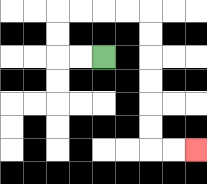{'start': '[4, 2]', 'end': '[8, 6]', 'path_directions': 'L,L,U,U,R,R,R,R,D,D,D,D,D,D,R,R', 'path_coordinates': '[[4, 2], [3, 2], [2, 2], [2, 1], [2, 0], [3, 0], [4, 0], [5, 0], [6, 0], [6, 1], [6, 2], [6, 3], [6, 4], [6, 5], [6, 6], [7, 6], [8, 6]]'}